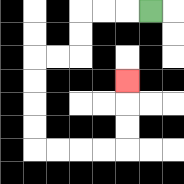{'start': '[6, 0]', 'end': '[5, 3]', 'path_directions': 'L,L,L,D,D,L,L,D,D,D,D,R,R,R,R,U,U,U', 'path_coordinates': '[[6, 0], [5, 0], [4, 0], [3, 0], [3, 1], [3, 2], [2, 2], [1, 2], [1, 3], [1, 4], [1, 5], [1, 6], [2, 6], [3, 6], [4, 6], [5, 6], [5, 5], [5, 4], [5, 3]]'}